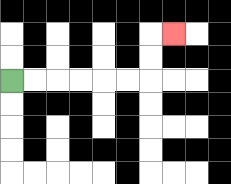{'start': '[0, 3]', 'end': '[7, 1]', 'path_directions': 'R,R,R,R,R,R,U,U,R', 'path_coordinates': '[[0, 3], [1, 3], [2, 3], [3, 3], [4, 3], [5, 3], [6, 3], [6, 2], [6, 1], [7, 1]]'}